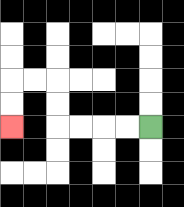{'start': '[6, 5]', 'end': '[0, 5]', 'path_directions': 'L,L,L,L,U,U,L,L,D,D', 'path_coordinates': '[[6, 5], [5, 5], [4, 5], [3, 5], [2, 5], [2, 4], [2, 3], [1, 3], [0, 3], [0, 4], [0, 5]]'}